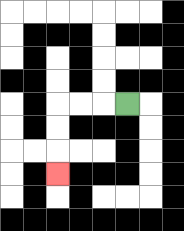{'start': '[5, 4]', 'end': '[2, 7]', 'path_directions': 'L,L,L,D,D,D', 'path_coordinates': '[[5, 4], [4, 4], [3, 4], [2, 4], [2, 5], [2, 6], [2, 7]]'}